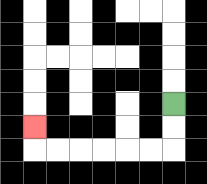{'start': '[7, 4]', 'end': '[1, 5]', 'path_directions': 'D,D,L,L,L,L,L,L,U', 'path_coordinates': '[[7, 4], [7, 5], [7, 6], [6, 6], [5, 6], [4, 6], [3, 6], [2, 6], [1, 6], [1, 5]]'}